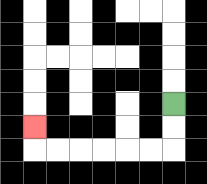{'start': '[7, 4]', 'end': '[1, 5]', 'path_directions': 'D,D,L,L,L,L,L,L,U', 'path_coordinates': '[[7, 4], [7, 5], [7, 6], [6, 6], [5, 6], [4, 6], [3, 6], [2, 6], [1, 6], [1, 5]]'}